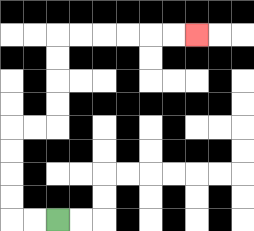{'start': '[2, 9]', 'end': '[8, 1]', 'path_directions': 'L,L,U,U,U,U,R,R,U,U,U,U,R,R,R,R,R,R', 'path_coordinates': '[[2, 9], [1, 9], [0, 9], [0, 8], [0, 7], [0, 6], [0, 5], [1, 5], [2, 5], [2, 4], [2, 3], [2, 2], [2, 1], [3, 1], [4, 1], [5, 1], [6, 1], [7, 1], [8, 1]]'}